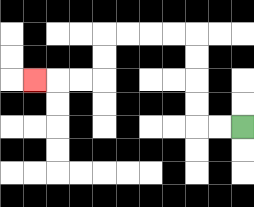{'start': '[10, 5]', 'end': '[1, 3]', 'path_directions': 'L,L,U,U,U,U,L,L,L,L,D,D,L,L,L', 'path_coordinates': '[[10, 5], [9, 5], [8, 5], [8, 4], [8, 3], [8, 2], [8, 1], [7, 1], [6, 1], [5, 1], [4, 1], [4, 2], [4, 3], [3, 3], [2, 3], [1, 3]]'}